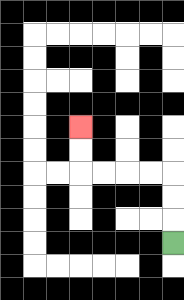{'start': '[7, 10]', 'end': '[3, 5]', 'path_directions': 'U,U,U,L,L,L,L,U,U', 'path_coordinates': '[[7, 10], [7, 9], [7, 8], [7, 7], [6, 7], [5, 7], [4, 7], [3, 7], [3, 6], [3, 5]]'}